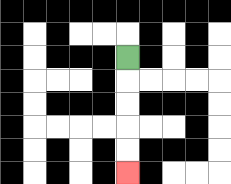{'start': '[5, 2]', 'end': '[5, 7]', 'path_directions': 'D,D,D,D,D', 'path_coordinates': '[[5, 2], [5, 3], [5, 4], [5, 5], [5, 6], [5, 7]]'}